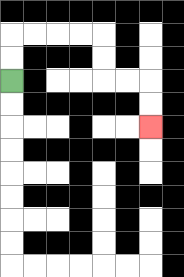{'start': '[0, 3]', 'end': '[6, 5]', 'path_directions': 'U,U,R,R,R,R,D,D,R,R,D,D', 'path_coordinates': '[[0, 3], [0, 2], [0, 1], [1, 1], [2, 1], [3, 1], [4, 1], [4, 2], [4, 3], [5, 3], [6, 3], [6, 4], [6, 5]]'}